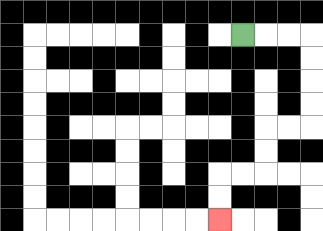{'start': '[10, 1]', 'end': '[9, 9]', 'path_directions': 'R,R,R,D,D,D,D,L,L,D,D,L,L,D,D', 'path_coordinates': '[[10, 1], [11, 1], [12, 1], [13, 1], [13, 2], [13, 3], [13, 4], [13, 5], [12, 5], [11, 5], [11, 6], [11, 7], [10, 7], [9, 7], [9, 8], [9, 9]]'}